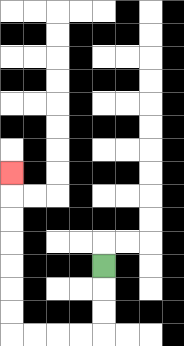{'start': '[4, 11]', 'end': '[0, 7]', 'path_directions': 'D,D,D,L,L,L,L,U,U,U,U,U,U,U', 'path_coordinates': '[[4, 11], [4, 12], [4, 13], [4, 14], [3, 14], [2, 14], [1, 14], [0, 14], [0, 13], [0, 12], [0, 11], [0, 10], [0, 9], [0, 8], [0, 7]]'}